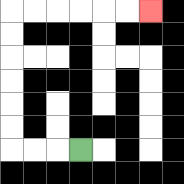{'start': '[3, 6]', 'end': '[6, 0]', 'path_directions': 'L,L,L,U,U,U,U,U,U,R,R,R,R,R,R', 'path_coordinates': '[[3, 6], [2, 6], [1, 6], [0, 6], [0, 5], [0, 4], [0, 3], [0, 2], [0, 1], [0, 0], [1, 0], [2, 0], [3, 0], [4, 0], [5, 0], [6, 0]]'}